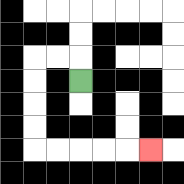{'start': '[3, 3]', 'end': '[6, 6]', 'path_directions': 'U,L,L,D,D,D,D,R,R,R,R,R', 'path_coordinates': '[[3, 3], [3, 2], [2, 2], [1, 2], [1, 3], [1, 4], [1, 5], [1, 6], [2, 6], [3, 6], [4, 6], [5, 6], [6, 6]]'}